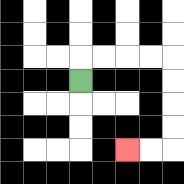{'start': '[3, 3]', 'end': '[5, 6]', 'path_directions': 'U,R,R,R,R,D,D,D,D,L,L', 'path_coordinates': '[[3, 3], [3, 2], [4, 2], [5, 2], [6, 2], [7, 2], [7, 3], [7, 4], [7, 5], [7, 6], [6, 6], [5, 6]]'}